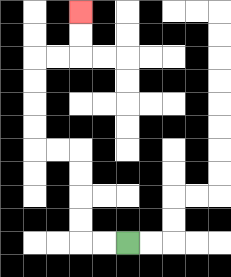{'start': '[5, 10]', 'end': '[3, 0]', 'path_directions': 'L,L,U,U,U,U,L,L,U,U,U,U,R,R,U,U', 'path_coordinates': '[[5, 10], [4, 10], [3, 10], [3, 9], [3, 8], [3, 7], [3, 6], [2, 6], [1, 6], [1, 5], [1, 4], [1, 3], [1, 2], [2, 2], [3, 2], [3, 1], [3, 0]]'}